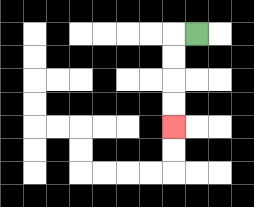{'start': '[8, 1]', 'end': '[7, 5]', 'path_directions': 'L,D,D,D,D', 'path_coordinates': '[[8, 1], [7, 1], [7, 2], [7, 3], [7, 4], [7, 5]]'}